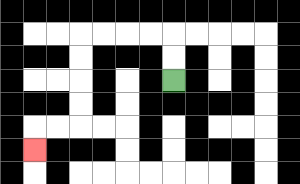{'start': '[7, 3]', 'end': '[1, 6]', 'path_directions': 'U,U,L,L,L,L,D,D,D,D,L,L,D', 'path_coordinates': '[[7, 3], [7, 2], [7, 1], [6, 1], [5, 1], [4, 1], [3, 1], [3, 2], [3, 3], [3, 4], [3, 5], [2, 5], [1, 5], [1, 6]]'}